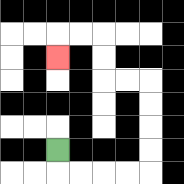{'start': '[2, 6]', 'end': '[2, 2]', 'path_directions': 'D,R,R,R,R,U,U,U,U,L,L,U,U,L,L,D', 'path_coordinates': '[[2, 6], [2, 7], [3, 7], [4, 7], [5, 7], [6, 7], [6, 6], [6, 5], [6, 4], [6, 3], [5, 3], [4, 3], [4, 2], [4, 1], [3, 1], [2, 1], [2, 2]]'}